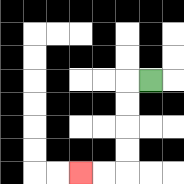{'start': '[6, 3]', 'end': '[3, 7]', 'path_directions': 'L,D,D,D,D,L,L', 'path_coordinates': '[[6, 3], [5, 3], [5, 4], [5, 5], [5, 6], [5, 7], [4, 7], [3, 7]]'}